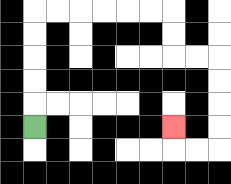{'start': '[1, 5]', 'end': '[7, 5]', 'path_directions': 'U,U,U,U,U,R,R,R,R,R,R,D,D,R,R,D,D,D,D,L,L,U', 'path_coordinates': '[[1, 5], [1, 4], [1, 3], [1, 2], [1, 1], [1, 0], [2, 0], [3, 0], [4, 0], [5, 0], [6, 0], [7, 0], [7, 1], [7, 2], [8, 2], [9, 2], [9, 3], [9, 4], [9, 5], [9, 6], [8, 6], [7, 6], [7, 5]]'}